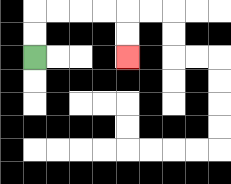{'start': '[1, 2]', 'end': '[5, 2]', 'path_directions': 'U,U,R,R,R,R,D,D', 'path_coordinates': '[[1, 2], [1, 1], [1, 0], [2, 0], [3, 0], [4, 0], [5, 0], [5, 1], [5, 2]]'}